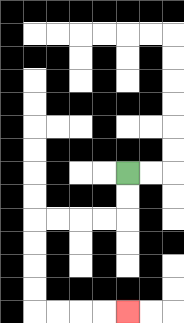{'start': '[5, 7]', 'end': '[5, 13]', 'path_directions': 'D,D,L,L,L,L,D,D,D,D,R,R,R,R', 'path_coordinates': '[[5, 7], [5, 8], [5, 9], [4, 9], [3, 9], [2, 9], [1, 9], [1, 10], [1, 11], [1, 12], [1, 13], [2, 13], [3, 13], [4, 13], [5, 13]]'}